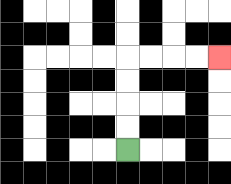{'start': '[5, 6]', 'end': '[9, 2]', 'path_directions': 'U,U,U,U,R,R,R,R', 'path_coordinates': '[[5, 6], [5, 5], [5, 4], [5, 3], [5, 2], [6, 2], [7, 2], [8, 2], [9, 2]]'}